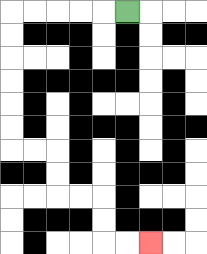{'start': '[5, 0]', 'end': '[6, 10]', 'path_directions': 'L,L,L,L,L,D,D,D,D,D,D,R,R,D,D,R,R,D,D,R,R', 'path_coordinates': '[[5, 0], [4, 0], [3, 0], [2, 0], [1, 0], [0, 0], [0, 1], [0, 2], [0, 3], [0, 4], [0, 5], [0, 6], [1, 6], [2, 6], [2, 7], [2, 8], [3, 8], [4, 8], [4, 9], [4, 10], [5, 10], [6, 10]]'}